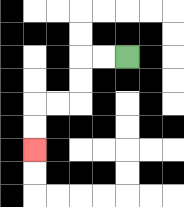{'start': '[5, 2]', 'end': '[1, 6]', 'path_directions': 'L,L,D,D,L,L,D,D', 'path_coordinates': '[[5, 2], [4, 2], [3, 2], [3, 3], [3, 4], [2, 4], [1, 4], [1, 5], [1, 6]]'}